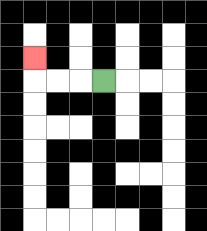{'start': '[4, 3]', 'end': '[1, 2]', 'path_directions': 'L,L,L,U', 'path_coordinates': '[[4, 3], [3, 3], [2, 3], [1, 3], [1, 2]]'}